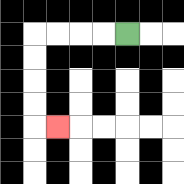{'start': '[5, 1]', 'end': '[2, 5]', 'path_directions': 'L,L,L,L,D,D,D,D,R', 'path_coordinates': '[[5, 1], [4, 1], [3, 1], [2, 1], [1, 1], [1, 2], [1, 3], [1, 4], [1, 5], [2, 5]]'}